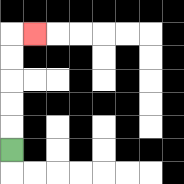{'start': '[0, 6]', 'end': '[1, 1]', 'path_directions': 'U,U,U,U,U,R', 'path_coordinates': '[[0, 6], [0, 5], [0, 4], [0, 3], [0, 2], [0, 1], [1, 1]]'}